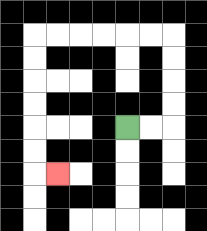{'start': '[5, 5]', 'end': '[2, 7]', 'path_directions': 'R,R,U,U,U,U,L,L,L,L,L,L,D,D,D,D,D,D,R', 'path_coordinates': '[[5, 5], [6, 5], [7, 5], [7, 4], [7, 3], [7, 2], [7, 1], [6, 1], [5, 1], [4, 1], [3, 1], [2, 1], [1, 1], [1, 2], [1, 3], [1, 4], [1, 5], [1, 6], [1, 7], [2, 7]]'}